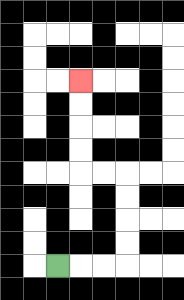{'start': '[2, 11]', 'end': '[3, 3]', 'path_directions': 'R,R,R,U,U,U,U,L,L,U,U,U,U', 'path_coordinates': '[[2, 11], [3, 11], [4, 11], [5, 11], [5, 10], [5, 9], [5, 8], [5, 7], [4, 7], [3, 7], [3, 6], [3, 5], [3, 4], [3, 3]]'}